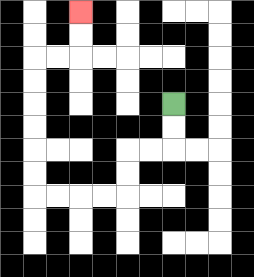{'start': '[7, 4]', 'end': '[3, 0]', 'path_directions': 'D,D,L,L,D,D,L,L,L,L,U,U,U,U,U,U,R,R,U,U', 'path_coordinates': '[[7, 4], [7, 5], [7, 6], [6, 6], [5, 6], [5, 7], [5, 8], [4, 8], [3, 8], [2, 8], [1, 8], [1, 7], [1, 6], [1, 5], [1, 4], [1, 3], [1, 2], [2, 2], [3, 2], [3, 1], [3, 0]]'}